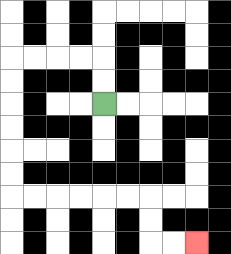{'start': '[4, 4]', 'end': '[8, 10]', 'path_directions': 'U,U,L,L,L,L,D,D,D,D,D,D,R,R,R,R,R,R,D,D,R,R', 'path_coordinates': '[[4, 4], [4, 3], [4, 2], [3, 2], [2, 2], [1, 2], [0, 2], [0, 3], [0, 4], [0, 5], [0, 6], [0, 7], [0, 8], [1, 8], [2, 8], [3, 8], [4, 8], [5, 8], [6, 8], [6, 9], [6, 10], [7, 10], [8, 10]]'}